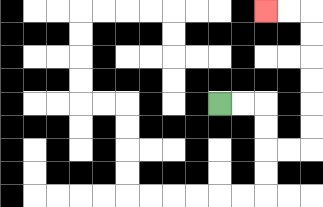{'start': '[9, 4]', 'end': '[11, 0]', 'path_directions': 'R,R,D,D,R,R,U,U,U,U,U,U,L,L', 'path_coordinates': '[[9, 4], [10, 4], [11, 4], [11, 5], [11, 6], [12, 6], [13, 6], [13, 5], [13, 4], [13, 3], [13, 2], [13, 1], [13, 0], [12, 0], [11, 0]]'}